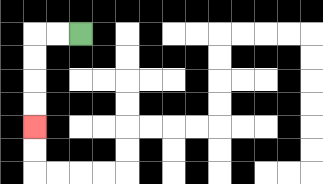{'start': '[3, 1]', 'end': '[1, 5]', 'path_directions': 'L,L,D,D,D,D', 'path_coordinates': '[[3, 1], [2, 1], [1, 1], [1, 2], [1, 3], [1, 4], [1, 5]]'}